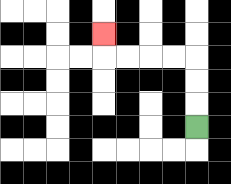{'start': '[8, 5]', 'end': '[4, 1]', 'path_directions': 'U,U,U,L,L,L,L,U', 'path_coordinates': '[[8, 5], [8, 4], [8, 3], [8, 2], [7, 2], [6, 2], [5, 2], [4, 2], [4, 1]]'}